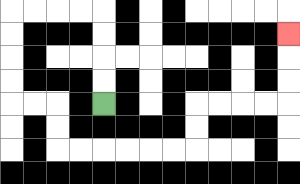{'start': '[4, 4]', 'end': '[12, 1]', 'path_directions': 'U,U,U,U,L,L,L,L,D,D,D,D,R,R,D,D,R,R,R,R,R,R,U,U,R,R,R,R,U,U,U', 'path_coordinates': '[[4, 4], [4, 3], [4, 2], [4, 1], [4, 0], [3, 0], [2, 0], [1, 0], [0, 0], [0, 1], [0, 2], [0, 3], [0, 4], [1, 4], [2, 4], [2, 5], [2, 6], [3, 6], [4, 6], [5, 6], [6, 6], [7, 6], [8, 6], [8, 5], [8, 4], [9, 4], [10, 4], [11, 4], [12, 4], [12, 3], [12, 2], [12, 1]]'}